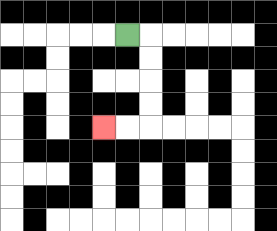{'start': '[5, 1]', 'end': '[4, 5]', 'path_directions': 'R,D,D,D,D,L,L', 'path_coordinates': '[[5, 1], [6, 1], [6, 2], [6, 3], [6, 4], [6, 5], [5, 5], [4, 5]]'}